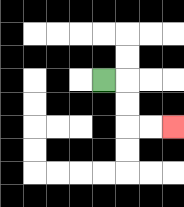{'start': '[4, 3]', 'end': '[7, 5]', 'path_directions': 'R,D,D,R,R', 'path_coordinates': '[[4, 3], [5, 3], [5, 4], [5, 5], [6, 5], [7, 5]]'}